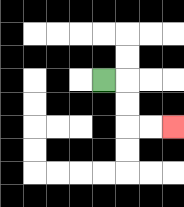{'start': '[4, 3]', 'end': '[7, 5]', 'path_directions': 'R,D,D,R,R', 'path_coordinates': '[[4, 3], [5, 3], [5, 4], [5, 5], [6, 5], [7, 5]]'}